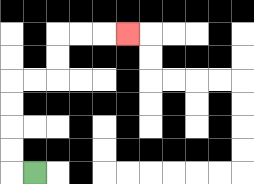{'start': '[1, 7]', 'end': '[5, 1]', 'path_directions': 'L,U,U,U,U,R,R,U,U,R,R,R', 'path_coordinates': '[[1, 7], [0, 7], [0, 6], [0, 5], [0, 4], [0, 3], [1, 3], [2, 3], [2, 2], [2, 1], [3, 1], [4, 1], [5, 1]]'}